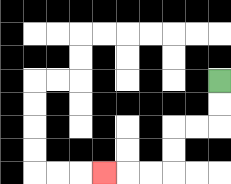{'start': '[9, 3]', 'end': '[4, 7]', 'path_directions': 'D,D,L,L,D,D,L,L,L', 'path_coordinates': '[[9, 3], [9, 4], [9, 5], [8, 5], [7, 5], [7, 6], [7, 7], [6, 7], [5, 7], [4, 7]]'}